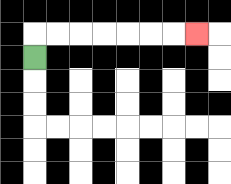{'start': '[1, 2]', 'end': '[8, 1]', 'path_directions': 'U,R,R,R,R,R,R,R', 'path_coordinates': '[[1, 2], [1, 1], [2, 1], [3, 1], [4, 1], [5, 1], [6, 1], [7, 1], [8, 1]]'}